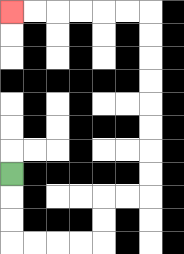{'start': '[0, 7]', 'end': '[0, 0]', 'path_directions': 'D,D,D,R,R,R,R,U,U,R,R,U,U,U,U,U,U,U,U,L,L,L,L,L,L', 'path_coordinates': '[[0, 7], [0, 8], [0, 9], [0, 10], [1, 10], [2, 10], [3, 10], [4, 10], [4, 9], [4, 8], [5, 8], [6, 8], [6, 7], [6, 6], [6, 5], [6, 4], [6, 3], [6, 2], [6, 1], [6, 0], [5, 0], [4, 0], [3, 0], [2, 0], [1, 0], [0, 0]]'}